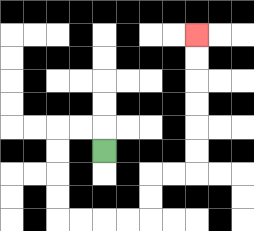{'start': '[4, 6]', 'end': '[8, 1]', 'path_directions': 'U,L,L,D,D,D,D,R,R,R,R,U,U,R,R,U,U,U,U,U,U', 'path_coordinates': '[[4, 6], [4, 5], [3, 5], [2, 5], [2, 6], [2, 7], [2, 8], [2, 9], [3, 9], [4, 9], [5, 9], [6, 9], [6, 8], [6, 7], [7, 7], [8, 7], [8, 6], [8, 5], [8, 4], [8, 3], [8, 2], [8, 1]]'}